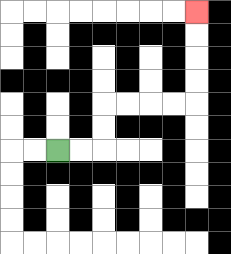{'start': '[2, 6]', 'end': '[8, 0]', 'path_directions': 'R,R,U,U,R,R,R,R,U,U,U,U', 'path_coordinates': '[[2, 6], [3, 6], [4, 6], [4, 5], [4, 4], [5, 4], [6, 4], [7, 4], [8, 4], [8, 3], [8, 2], [8, 1], [8, 0]]'}